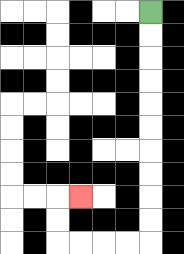{'start': '[6, 0]', 'end': '[3, 8]', 'path_directions': 'D,D,D,D,D,D,D,D,D,D,L,L,L,L,U,U,R', 'path_coordinates': '[[6, 0], [6, 1], [6, 2], [6, 3], [6, 4], [6, 5], [6, 6], [6, 7], [6, 8], [6, 9], [6, 10], [5, 10], [4, 10], [3, 10], [2, 10], [2, 9], [2, 8], [3, 8]]'}